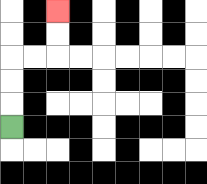{'start': '[0, 5]', 'end': '[2, 0]', 'path_directions': 'U,U,U,R,R,U,U', 'path_coordinates': '[[0, 5], [0, 4], [0, 3], [0, 2], [1, 2], [2, 2], [2, 1], [2, 0]]'}